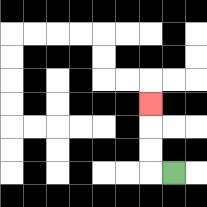{'start': '[7, 7]', 'end': '[6, 4]', 'path_directions': 'L,U,U,U', 'path_coordinates': '[[7, 7], [6, 7], [6, 6], [6, 5], [6, 4]]'}